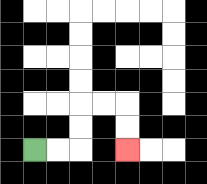{'start': '[1, 6]', 'end': '[5, 6]', 'path_directions': 'R,R,U,U,R,R,D,D', 'path_coordinates': '[[1, 6], [2, 6], [3, 6], [3, 5], [3, 4], [4, 4], [5, 4], [5, 5], [5, 6]]'}